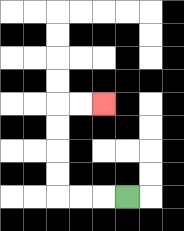{'start': '[5, 8]', 'end': '[4, 4]', 'path_directions': 'L,L,L,U,U,U,U,R,R', 'path_coordinates': '[[5, 8], [4, 8], [3, 8], [2, 8], [2, 7], [2, 6], [2, 5], [2, 4], [3, 4], [4, 4]]'}